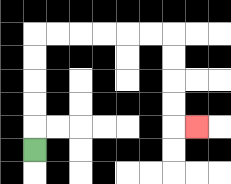{'start': '[1, 6]', 'end': '[8, 5]', 'path_directions': 'U,U,U,U,U,R,R,R,R,R,R,D,D,D,D,R', 'path_coordinates': '[[1, 6], [1, 5], [1, 4], [1, 3], [1, 2], [1, 1], [2, 1], [3, 1], [4, 1], [5, 1], [6, 1], [7, 1], [7, 2], [7, 3], [7, 4], [7, 5], [8, 5]]'}